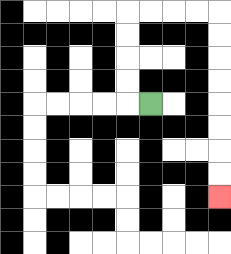{'start': '[6, 4]', 'end': '[9, 8]', 'path_directions': 'L,U,U,U,U,R,R,R,R,D,D,D,D,D,D,D,D', 'path_coordinates': '[[6, 4], [5, 4], [5, 3], [5, 2], [5, 1], [5, 0], [6, 0], [7, 0], [8, 0], [9, 0], [9, 1], [9, 2], [9, 3], [9, 4], [9, 5], [9, 6], [9, 7], [9, 8]]'}